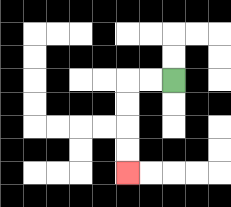{'start': '[7, 3]', 'end': '[5, 7]', 'path_directions': 'L,L,D,D,D,D', 'path_coordinates': '[[7, 3], [6, 3], [5, 3], [5, 4], [5, 5], [5, 6], [5, 7]]'}